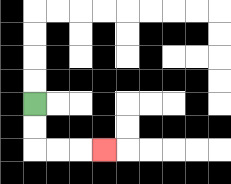{'start': '[1, 4]', 'end': '[4, 6]', 'path_directions': 'D,D,R,R,R', 'path_coordinates': '[[1, 4], [1, 5], [1, 6], [2, 6], [3, 6], [4, 6]]'}